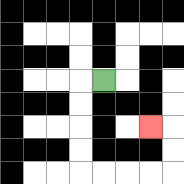{'start': '[4, 3]', 'end': '[6, 5]', 'path_directions': 'L,D,D,D,D,R,R,R,R,U,U,L', 'path_coordinates': '[[4, 3], [3, 3], [3, 4], [3, 5], [3, 6], [3, 7], [4, 7], [5, 7], [6, 7], [7, 7], [7, 6], [7, 5], [6, 5]]'}